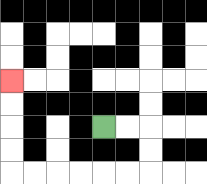{'start': '[4, 5]', 'end': '[0, 3]', 'path_directions': 'R,R,D,D,L,L,L,L,L,L,U,U,U,U', 'path_coordinates': '[[4, 5], [5, 5], [6, 5], [6, 6], [6, 7], [5, 7], [4, 7], [3, 7], [2, 7], [1, 7], [0, 7], [0, 6], [0, 5], [0, 4], [0, 3]]'}